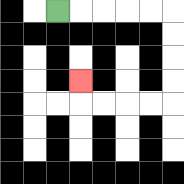{'start': '[2, 0]', 'end': '[3, 3]', 'path_directions': 'R,R,R,R,R,D,D,D,D,L,L,L,L,U', 'path_coordinates': '[[2, 0], [3, 0], [4, 0], [5, 0], [6, 0], [7, 0], [7, 1], [7, 2], [7, 3], [7, 4], [6, 4], [5, 4], [4, 4], [3, 4], [3, 3]]'}